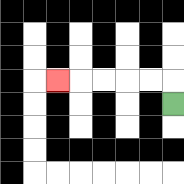{'start': '[7, 4]', 'end': '[2, 3]', 'path_directions': 'U,L,L,L,L,L', 'path_coordinates': '[[7, 4], [7, 3], [6, 3], [5, 3], [4, 3], [3, 3], [2, 3]]'}